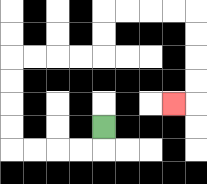{'start': '[4, 5]', 'end': '[7, 4]', 'path_directions': 'D,L,L,L,L,U,U,U,U,R,R,R,R,U,U,R,R,R,R,D,D,D,D,L', 'path_coordinates': '[[4, 5], [4, 6], [3, 6], [2, 6], [1, 6], [0, 6], [0, 5], [0, 4], [0, 3], [0, 2], [1, 2], [2, 2], [3, 2], [4, 2], [4, 1], [4, 0], [5, 0], [6, 0], [7, 0], [8, 0], [8, 1], [8, 2], [8, 3], [8, 4], [7, 4]]'}